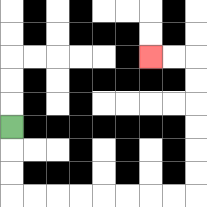{'start': '[0, 5]', 'end': '[6, 2]', 'path_directions': 'D,D,D,R,R,R,R,R,R,R,R,U,U,U,U,U,U,L,L', 'path_coordinates': '[[0, 5], [0, 6], [0, 7], [0, 8], [1, 8], [2, 8], [3, 8], [4, 8], [5, 8], [6, 8], [7, 8], [8, 8], [8, 7], [8, 6], [8, 5], [8, 4], [8, 3], [8, 2], [7, 2], [6, 2]]'}